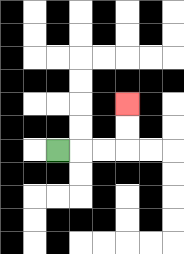{'start': '[2, 6]', 'end': '[5, 4]', 'path_directions': 'R,R,R,U,U', 'path_coordinates': '[[2, 6], [3, 6], [4, 6], [5, 6], [5, 5], [5, 4]]'}